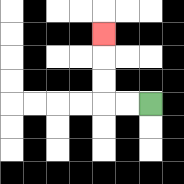{'start': '[6, 4]', 'end': '[4, 1]', 'path_directions': 'L,L,U,U,U', 'path_coordinates': '[[6, 4], [5, 4], [4, 4], [4, 3], [4, 2], [4, 1]]'}